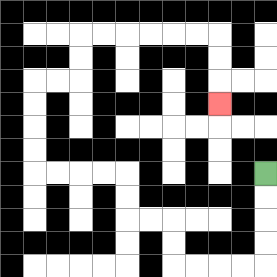{'start': '[11, 7]', 'end': '[9, 4]', 'path_directions': 'D,D,D,D,L,L,L,L,U,U,L,L,U,U,L,L,L,L,U,U,U,U,R,R,U,U,R,R,R,R,R,R,D,D,D', 'path_coordinates': '[[11, 7], [11, 8], [11, 9], [11, 10], [11, 11], [10, 11], [9, 11], [8, 11], [7, 11], [7, 10], [7, 9], [6, 9], [5, 9], [5, 8], [5, 7], [4, 7], [3, 7], [2, 7], [1, 7], [1, 6], [1, 5], [1, 4], [1, 3], [2, 3], [3, 3], [3, 2], [3, 1], [4, 1], [5, 1], [6, 1], [7, 1], [8, 1], [9, 1], [9, 2], [9, 3], [9, 4]]'}